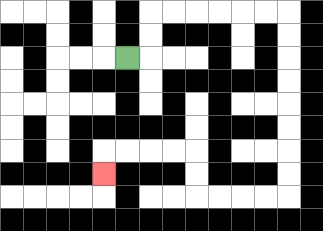{'start': '[5, 2]', 'end': '[4, 7]', 'path_directions': 'R,U,U,R,R,R,R,R,R,D,D,D,D,D,D,D,D,L,L,L,L,U,U,L,L,L,L,D', 'path_coordinates': '[[5, 2], [6, 2], [6, 1], [6, 0], [7, 0], [8, 0], [9, 0], [10, 0], [11, 0], [12, 0], [12, 1], [12, 2], [12, 3], [12, 4], [12, 5], [12, 6], [12, 7], [12, 8], [11, 8], [10, 8], [9, 8], [8, 8], [8, 7], [8, 6], [7, 6], [6, 6], [5, 6], [4, 6], [4, 7]]'}